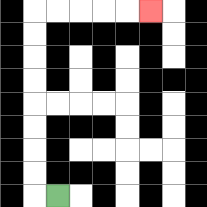{'start': '[2, 8]', 'end': '[6, 0]', 'path_directions': 'L,U,U,U,U,U,U,U,U,R,R,R,R,R', 'path_coordinates': '[[2, 8], [1, 8], [1, 7], [1, 6], [1, 5], [1, 4], [1, 3], [1, 2], [1, 1], [1, 0], [2, 0], [3, 0], [4, 0], [5, 0], [6, 0]]'}